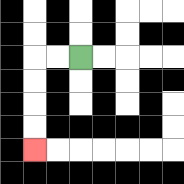{'start': '[3, 2]', 'end': '[1, 6]', 'path_directions': 'L,L,D,D,D,D', 'path_coordinates': '[[3, 2], [2, 2], [1, 2], [1, 3], [1, 4], [1, 5], [1, 6]]'}